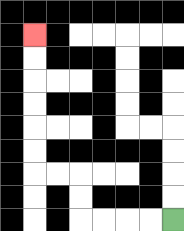{'start': '[7, 9]', 'end': '[1, 1]', 'path_directions': 'L,L,L,L,U,U,L,L,U,U,U,U,U,U', 'path_coordinates': '[[7, 9], [6, 9], [5, 9], [4, 9], [3, 9], [3, 8], [3, 7], [2, 7], [1, 7], [1, 6], [1, 5], [1, 4], [1, 3], [1, 2], [1, 1]]'}